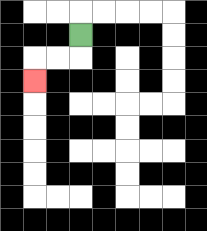{'start': '[3, 1]', 'end': '[1, 3]', 'path_directions': 'D,L,L,D', 'path_coordinates': '[[3, 1], [3, 2], [2, 2], [1, 2], [1, 3]]'}